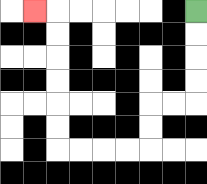{'start': '[8, 0]', 'end': '[1, 0]', 'path_directions': 'D,D,D,D,L,L,D,D,L,L,L,L,U,U,U,U,U,U,L', 'path_coordinates': '[[8, 0], [8, 1], [8, 2], [8, 3], [8, 4], [7, 4], [6, 4], [6, 5], [6, 6], [5, 6], [4, 6], [3, 6], [2, 6], [2, 5], [2, 4], [2, 3], [2, 2], [2, 1], [2, 0], [1, 0]]'}